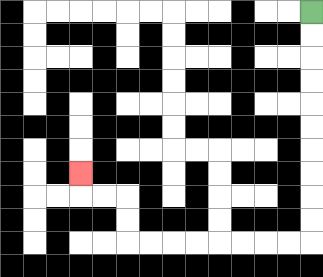{'start': '[13, 0]', 'end': '[3, 7]', 'path_directions': 'D,D,D,D,D,D,D,D,D,D,L,L,L,L,L,L,L,L,U,U,L,L,U', 'path_coordinates': '[[13, 0], [13, 1], [13, 2], [13, 3], [13, 4], [13, 5], [13, 6], [13, 7], [13, 8], [13, 9], [13, 10], [12, 10], [11, 10], [10, 10], [9, 10], [8, 10], [7, 10], [6, 10], [5, 10], [5, 9], [5, 8], [4, 8], [3, 8], [3, 7]]'}